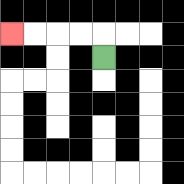{'start': '[4, 2]', 'end': '[0, 1]', 'path_directions': 'U,L,L,L,L', 'path_coordinates': '[[4, 2], [4, 1], [3, 1], [2, 1], [1, 1], [0, 1]]'}